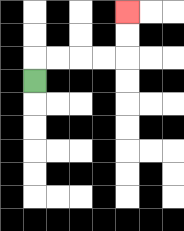{'start': '[1, 3]', 'end': '[5, 0]', 'path_directions': 'U,R,R,R,R,U,U', 'path_coordinates': '[[1, 3], [1, 2], [2, 2], [3, 2], [4, 2], [5, 2], [5, 1], [5, 0]]'}